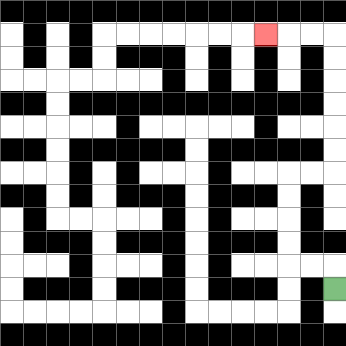{'start': '[14, 12]', 'end': '[11, 1]', 'path_directions': 'U,L,L,U,U,U,U,R,R,U,U,U,U,U,U,L,L,L', 'path_coordinates': '[[14, 12], [14, 11], [13, 11], [12, 11], [12, 10], [12, 9], [12, 8], [12, 7], [13, 7], [14, 7], [14, 6], [14, 5], [14, 4], [14, 3], [14, 2], [14, 1], [13, 1], [12, 1], [11, 1]]'}